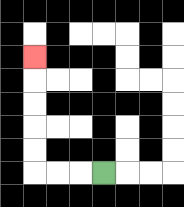{'start': '[4, 7]', 'end': '[1, 2]', 'path_directions': 'L,L,L,U,U,U,U,U', 'path_coordinates': '[[4, 7], [3, 7], [2, 7], [1, 7], [1, 6], [1, 5], [1, 4], [1, 3], [1, 2]]'}